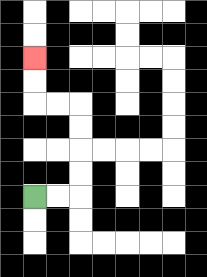{'start': '[1, 8]', 'end': '[1, 2]', 'path_directions': 'R,R,U,U,U,U,L,L,U,U', 'path_coordinates': '[[1, 8], [2, 8], [3, 8], [3, 7], [3, 6], [3, 5], [3, 4], [2, 4], [1, 4], [1, 3], [1, 2]]'}